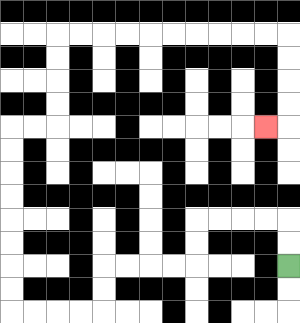{'start': '[12, 11]', 'end': '[11, 5]', 'path_directions': 'U,U,L,L,L,L,D,D,L,L,L,L,D,D,L,L,L,L,U,U,U,U,U,U,U,U,R,R,U,U,U,U,R,R,R,R,R,R,R,R,R,R,D,D,D,D,L', 'path_coordinates': '[[12, 11], [12, 10], [12, 9], [11, 9], [10, 9], [9, 9], [8, 9], [8, 10], [8, 11], [7, 11], [6, 11], [5, 11], [4, 11], [4, 12], [4, 13], [3, 13], [2, 13], [1, 13], [0, 13], [0, 12], [0, 11], [0, 10], [0, 9], [0, 8], [0, 7], [0, 6], [0, 5], [1, 5], [2, 5], [2, 4], [2, 3], [2, 2], [2, 1], [3, 1], [4, 1], [5, 1], [6, 1], [7, 1], [8, 1], [9, 1], [10, 1], [11, 1], [12, 1], [12, 2], [12, 3], [12, 4], [12, 5], [11, 5]]'}